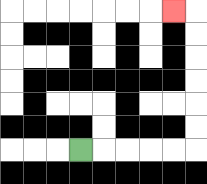{'start': '[3, 6]', 'end': '[7, 0]', 'path_directions': 'R,R,R,R,R,U,U,U,U,U,U,L', 'path_coordinates': '[[3, 6], [4, 6], [5, 6], [6, 6], [7, 6], [8, 6], [8, 5], [8, 4], [8, 3], [8, 2], [8, 1], [8, 0], [7, 0]]'}